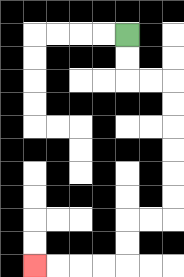{'start': '[5, 1]', 'end': '[1, 11]', 'path_directions': 'D,D,R,R,D,D,D,D,D,D,L,L,D,D,L,L,L,L', 'path_coordinates': '[[5, 1], [5, 2], [5, 3], [6, 3], [7, 3], [7, 4], [7, 5], [7, 6], [7, 7], [7, 8], [7, 9], [6, 9], [5, 9], [5, 10], [5, 11], [4, 11], [3, 11], [2, 11], [1, 11]]'}